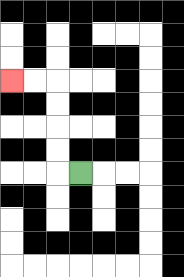{'start': '[3, 7]', 'end': '[0, 3]', 'path_directions': 'L,U,U,U,U,L,L', 'path_coordinates': '[[3, 7], [2, 7], [2, 6], [2, 5], [2, 4], [2, 3], [1, 3], [0, 3]]'}